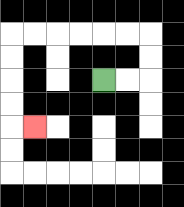{'start': '[4, 3]', 'end': '[1, 5]', 'path_directions': 'R,R,U,U,L,L,L,L,L,L,D,D,D,D,R', 'path_coordinates': '[[4, 3], [5, 3], [6, 3], [6, 2], [6, 1], [5, 1], [4, 1], [3, 1], [2, 1], [1, 1], [0, 1], [0, 2], [0, 3], [0, 4], [0, 5], [1, 5]]'}